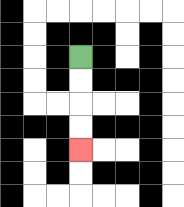{'start': '[3, 2]', 'end': '[3, 6]', 'path_directions': 'D,D,D,D', 'path_coordinates': '[[3, 2], [3, 3], [3, 4], [3, 5], [3, 6]]'}